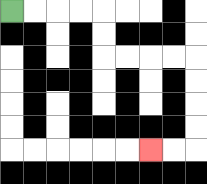{'start': '[0, 0]', 'end': '[6, 6]', 'path_directions': 'R,R,R,R,D,D,R,R,R,R,D,D,D,D,L,L', 'path_coordinates': '[[0, 0], [1, 0], [2, 0], [3, 0], [4, 0], [4, 1], [4, 2], [5, 2], [6, 2], [7, 2], [8, 2], [8, 3], [8, 4], [8, 5], [8, 6], [7, 6], [6, 6]]'}